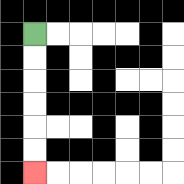{'start': '[1, 1]', 'end': '[1, 7]', 'path_directions': 'D,D,D,D,D,D', 'path_coordinates': '[[1, 1], [1, 2], [1, 3], [1, 4], [1, 5], [1, 6], [1, 7]]'}